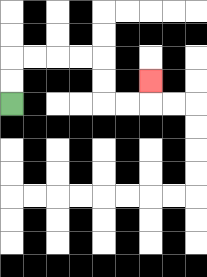{'start': '[0, 4]', 'end': '[6, 3]', 'path_directions': 'U,U,R,R,R,R,D,D,R,R,U', 'path_coordinates': '[[0, 4], [0, 3], [0, 2], [1, 2], [2, 2], [3, 2], [4, 2], [4, 3], [4, 4], [5, 4], [6, 4], [6, 3]]'}